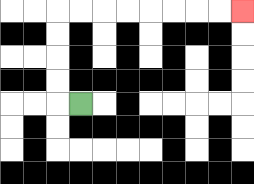{'start': '[3, 4]', 'end': '[10, 0]', 'path_directions': 'L,U,U,U,U,R,R,R,R,R,R,R,R', 'path_coordinates': '[[3, 4], [2, 4], [2, 3], [2, 2], [2, 1], [2, 0], [3, 0], [4, 0], [5, 0], [6, 0], [7, 0], [8, 0], [9, 0], [10, 0]]'}